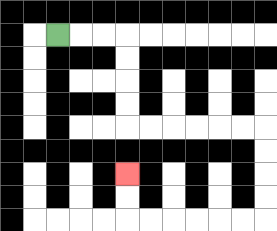{'start': '[2, 1]', 'end': '[5, 7]', 'path_directions': 'R,R,R,D,D,D,D,R,R,R,R,R,R,D,D,D,D,L,L,L,L,L,L,U,U', 'path_coordinates': '[[2, 1], [3, 1], [4, 1], [5, 1], [5, 2], [5, 3], [5, 4], [5, 5], [6, 5], [7, 5], [8, 5], [9, 5], [10, 5], [11, 5], [11, 6], [11, 7], [11, 8], [11, 9], [10, 9], [9, 9], [8, 9], [7, 9], [6, 9], [5, 9], [5, 8], [5, 7]]'}